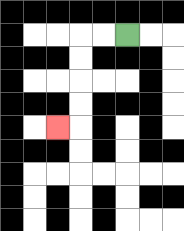{'start': '[5, 1]', 'end': '[2, 5]', 'path_directions': 'L,L,D,D,D,D,L', 'path_coordinates': '[[5, 1], [4, 1], [3, 1], [3, 2], [3, 3], [3, 4], [3, 5], [2, 5]]'}